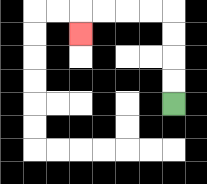{'start': '[7, 4]', 'end': '[3, 1]', 'path_directions': 'U,U,U,U,L,L,L,L,D', 'path_coordinates': '[[7, 4], [7, 3], [7, 2], [7, 1], [7, 0], [6, 0], [5, 0], [4, 0], [3, 0], [3, 1]]'}